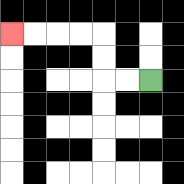{'start': '[6, 3]', 'end': '[0, 1]', 'path_directions': 'L,L,U,U,L,L,L,L', 'path_coordinates': '[[6, 3], [5, 3], [4, 3], [4, 2], [4, 1], [3, 1], [2, 1], [1, 1], [0, 1]]'}